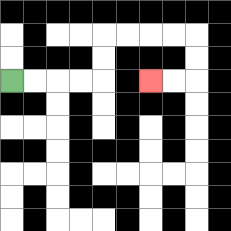{'start': '[0, 3]', 'end': '[6, 3]', 'path_directions': 'R,R,R,R,U,U,R,R,R,R,D,D,L,L', 'path_coordinates': '[[0, 3], [1, 3], [2, 3], [3, 3], [4, 3], [4, 2], [4, 1], [5, 1], [6, 1], [7, 1], [8, 1], [8, 2], [8, 3], [7, 3], [6, 3]]'}